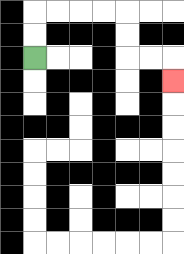{'start': '[1, 2]', 'end': '[7, 3]', 'path_directions': 'U,U,R,R,R,R,D,D,R,R,D', 'path_coordinates': '[[1, 2], [1, 1], [1, 0], [2, 0], [3, 0], [4, 0], [5, 0], [5, 1], [5, 2], [6, 2], [7, 2], [7, 3]]'}